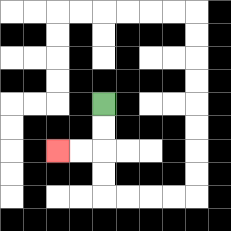{'start': '[4, 4]', 'end': '[2, 6]', 'path_directions': 'D,D,L,L', 'path_coordinates': '[[4, 4], [4, 5], [4, 6], [3, 6], [2, 6]]'}